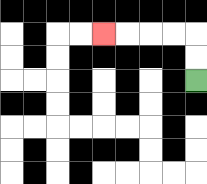{'start': '[8, 3]', 'end': '[4, 1]', 'path_directions': 'U,U,L,L,L,L', 'path_coordinates': '[[8, 3], [8, 2], [8, 1], [7, 1], [6, 1], [5, 1], [4, 1]]'}